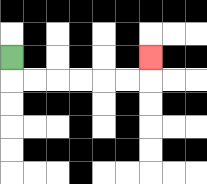{'start': '[0, 2]', 'end': '[6, 2]', 'path_directions': 'D,R,R,R,R,R,R,U', 'path_coordinates': '[[0, 2], [0, 3], [1, 3], [2, 3], [3, 3], [4, 3], [5, 3], [6, 3], [6, 2]]'}